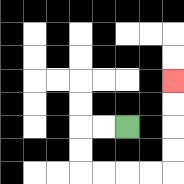{'start': '[5, 5]', 'end': '[7, 3]', 'path_directions': 'L,L,D,D,R,R,R,R,U,U,U,U', 'path_coordinates': '[[5, 5], [4, 5], [3, 5], [3, 6], [3, 7], [4, 7], [5, 7], [6, 7], [7, 7], [7, 6], [7, 5], [7, 4], [7, 3]]'}